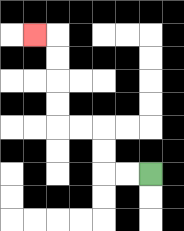{'start': '[6, 7]', 'end': '[1, 1]', 'path_directions': 'L,L,U,U,L,L,U,U,U,U,L', 'path_coordinates': '[[6, 7], [5, 7], [4, 7], [4, 6], [4, 5], [3, 5], [2, 5], [2, 4], [2, 3], [2, 2], [2, 1], [1, 1]]'}